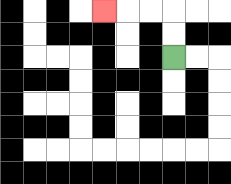{'start': '[7, 2]', 'end': '[4, 0]', 'path_directions': 'U,U,L,L,L', 'path_coordinates': '[[7, 2], [7, 1], [7, 0], [6, 0], [5, 0], [4, 0]]'}